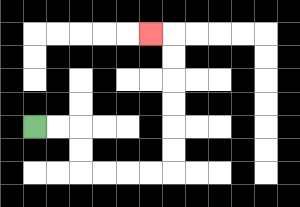{'start': '[1, 5]', 'end': '[6, 1]', 'path_directions': 'R,R,D,D,R,R,R,R,U,U,U,U,U,U,L', 'path_coordinates': '[[1, 5], [2, 5], [3, 5], [3, 6], [3, 7], [4, 7], [5, 7], [6, 7], [7, 7], [7, 6], [7, 5], [7, 4], [7, 3], [7, 2], [7, 1], [6, 1]]'}